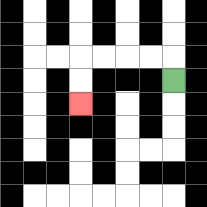{'start': '[7, 3]', 'end': '[3, 4]', 'path_directions': 'U,L,L,L,L,D,D', 'path_coordinates': '[[7, 3], [7, 2], [6, 2], [5, 2], [4, 2], [3, 2], [3, 3], [3, 4]]'}